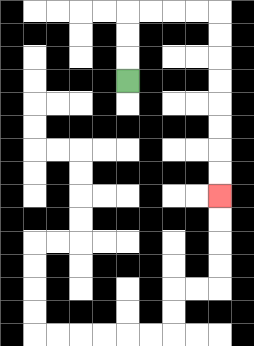{'start': '[5, 3]', 'end': '[9, 8]', 'path_directions': 'U,U,U,R,R,R,R,D,D,D,D,D,D,D,D', 'path_coordinates': '[[5, 3], [5, 2], [5, 1], [5, 0], [6, 0], [7, 0], [8, 0], [9, 0], [9, 1], [9, 2], [9, 3], [9, 4], [9, 5], [9, 6], [9, 7], [9, 8]]'}